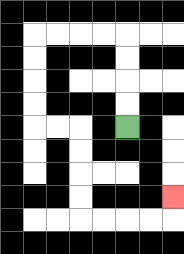{'start': '[5, 5]', 'end': '[7, 8]', 'path_directions': 'U,U,U,U,L,L,L,L,D,D,D,D,R,R,D,D,D,D,R,R,R,R,U', 'path_coordinates': '[[5, 5], [5, 4], [5, 3], [5, 2], [5, 1], [4, 1], [3, 1], [2, 1], [1, 1], [1, 2], [1, 3], [1, 4], [1, 5], [2, 5], [3, 5], [3, 6], [3, 7], [3, 8], [3, 9], [4, 9], [5, 9], [6, 9], [7, 9], [7, 8]]'}